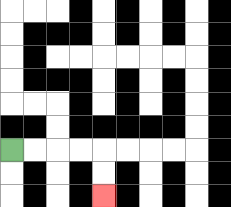{'start': '[0, 6]', 'end': '[4, 8]', 'path_directions': 'R,R,R,R,D,D', 'path_coordinates': '[[0, 6], [1, 6], [2, 6], [3, 6], [4, 6], [4, 7], [4, 8]]'}